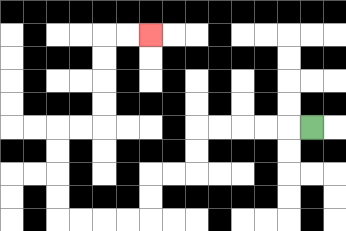{'start': '[13, 5]', 'end': '[6, 1]', 'path_directions': 'L,L,L,L,L,D,D,L,L,D,D,L,L,L,L,U,U,U,U,R,R,U,U,U,U,R,R', 'path_coordinates': '[[13, 5], [12, 5], [11, 5], [10, 5], [9, 5], [8, 5], [8, 6], [8, 7], [7, 7], [6, 7], [6, 8], [6, 9], [5, 9], [4, 9], [3, 9], [2, 9], [2, 8], [2, 7], [2, 6], [2, 5], [3, 5], [4, 5], [4, 4], [4, 3], [4, 2], [4, 1], [5, 1], [6, 1]]'}